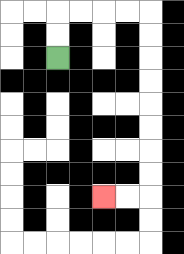{'start': '[2, 2]', 'end': '[4, 8]', 'path_directions': 'U,U,R,R,R,R,D,D,D,D,D,D,D,D,L,L', 'path_coordinates': '[[2, 2], [2, 1], [2, 0], [3, 0], [4, 0], [5, 0], [6, 0], [6, 1], [6, 2], [6, 3], [6, 4], [6, 5], [6, 6], [6, 7], [6, 8], [5, 8], [4, 8]]'}